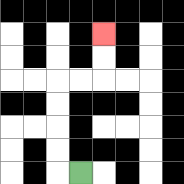{'start': '[3, 7]', 'end': '[4, 1]', 'path_directions': 'L,U,U,U,U,R,R,U,U', 'path_coordinates': '[[3, 7], [2, 7], [2, 6], [2, 5], [2, 4], [2, 3], [3, 3], [4, 3], [4, 2], [4, 1]]'}